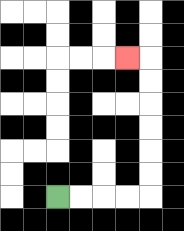{'start': '[2, 8]', 'end': '[5, 2]', 'path_directions': 'R,R,R,R,U,U,U,U,U,U,L', 'path_coordinates': '[[2, 8], [3, 8], [4, 8], [5, 8], [6, 8], [6, 7], [6, 6], [6, 5], [6, 4], [6, 3], [6, 2], [5, 2]]'}